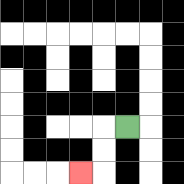{'start': '[5, 5]', 'end': '[3, 7]', 'path_directions': 'L,D,D,L', 'path_coordinates': '[[5, 5], [4, 5], [4, 6], [4, 7], [3, 7]]'}